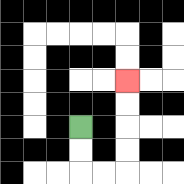{'start': '[3, 5]', 'end': '[5, 3]', 'path_directions': 'D,D,R,R,U,U,U,U', 'path_coordinates': '[[3, 5], [3, 6], [3, 7], [4, 7], [5, 7], [5, 6], [5, 5], [5, 4], [5, 3]]'}